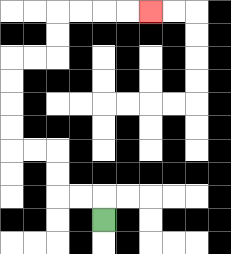{'start': '[4, 9]', 'end': '[6, 0]', 'path_directions': 'U,L,L,U,U,L,L,U,U,U,U,R,R,U,U,R,R,R,R', 'path_coordinates': '[[4, 9], [4, 8], [3, 8], [2, 8], [2, 7], [2, 6], [1, 6], [0, 6], [0, 5], [0, 4], [0, 3], [0, 2], [1, 2], [2, 2], [2, 1], [2, 0], [3, 0], [4, 0], [5, 0], [6, 0]]'}